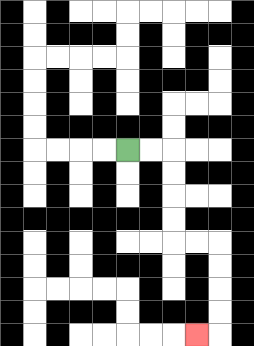{'start': '[5, 6]', 'end': '[8, 14]', 'path_directions': 'R,R,D,D,D,D,R,R,D,D,D,D,L', 'path_coordinates': '[[5, 6], [6, 6], [7, 6], [7, 7], [7, 8], [7, 9], [7, 10], [8, 10], [9, 10], [9, 11], [9, 12], [9, 13], [9, 14], [8, 14]]'}